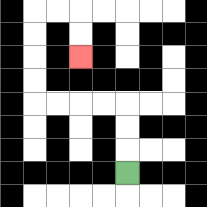{'start': '[5, 7]', 'end': '[3, 2]', 'path_directions': 'U,U,U,L,L,L,L,U,U,U,U,R,R,D,D', 'path_coordinates': '[[5, 7], [5, 6], [5, 5], [5, 4], [4, 4], [3, 4], [2, 4], [1, 4], [1, 3], [1, 2], [1, 1], [1, 0], [2, 0], [3, 0], [3, 1], [3, 2]]'}